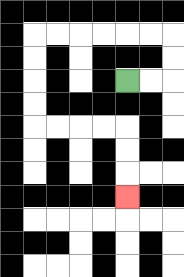{'start': '[5, 3]', 'end': '[5, 8]', 'path_directions': 'R,R,U,U,L,L,L,L,L,L,D,D,D,D,R,R,R,R,D,D,D', 'path_coordinates': '[[5, 3], [6, 3], [7, 3], [7, 2], [7, 1], [6, 1], [5, 1], [4, 1], [3, 1], [2, 1], [1, 1], [1, 2], [1, 3], [1, 4], [1, 5], [2, 5], [3, 5], [4, 5], [5, 5], [5, 6], [5, 7], [5, 8]]'}